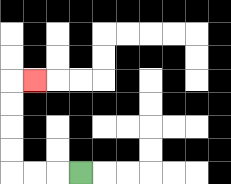{'start': '[3, 7]', 'end': '[1, 3]', 'path_directions': 'L,L,L,U,U,U,U,R', 'path_coordinates': '[[3, 7], [2, 7], [1, 7], [0, 7], [0, 6], [0, 5], [0, 4], [0, 3], [1, 3]]'}